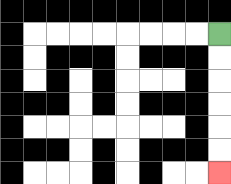{'start': '[9, 1]', 'end': '[9, 7]', 'path_directions': 'D,D,D,D,D,D', 'path_coordinates': '[[9, 1], [9, 2], [9, 3], [9, 4], [9, 5], [9, 6], [9, 7]]'}